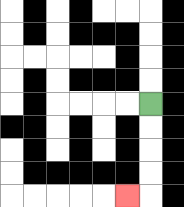{'start': '[6, 4]', 'end': '[5, 8]', 'path_directions': 'D,D,D,D,L', 'path_coordinates': '[[6, 4], [6, 5], [6, 6], [6, 7], [6, 8], [5, 8]]'}